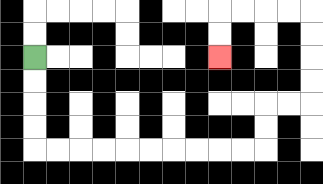{'start': '[1, 2]', 'end': '[9, 2]', 'path_directions': 'D,D,D,D,R,R,R,R,R,R,R,R,R,R,U,U,R,R,U,U,U,U,L,L,L,L,D,D', 'path_coordinates': '[[1, 2], [1, 3], [1, 4], [1, 5], [1, 6], [2, 6], [3, 6], [4, 6], [5, 6], [6, 6], [7, 6], [8, 6], [9, 6], [10, 6], [11, 6], [11, 5], [11, 4], [12, 4], [13, 4], [13, 3], [13, 2], [13, 1], [13, 0], [12, 0], [11, 0], [10, 0], [9, 0], [9, 1], [9, 2]]'}